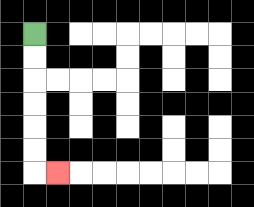{'start': '[1, 1]', 'end': '[2, 7]', 'path_directions': 'D,D,D,D,D,D,R', 'path_coordinates': '[[1, 1], [1, 2], [1, 3], [1, 4], [1, 5], [1, 6], [1, 7], [2, 7]]'}